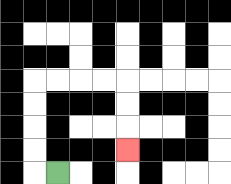{'start': '[2, 7]', 'end': '[5, 6]', 'path_directions': 'L,U,U,U,U,R,R,R,R,D,D,D', 'path_coordinates': '[[2, 7], [1, 7], [1, 6], [1, 5], [1, 4], [1, 3], [2, 3], [3, 3], [4, 3], [5, 3], [5, 4], [5, 5], [5, 6]]'}